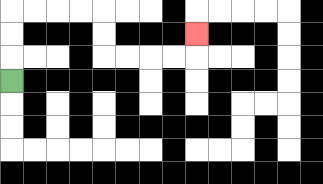{'start': '[0, 3]', 'end': '[8, 1]', 'path_directions': 'U,U,U,R,R,R,R,D,D,R,R,R,R,U', 'path_coordinates': '[[0, 3], [0, 2], [0, 1], [0, 0], [1, 0], [2, 0], [3, 0], [4, 0], [4, 1], [4, 2], [5, 2], [6, 2], [7, 2], [8, 2], [8, 1]]'}